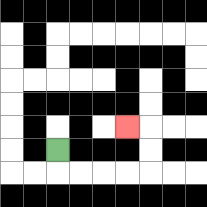{'start': '[2, 6]', 'end': '[5, 5]', 'path_directions': 'D,R,R,R,R,U,U,L', 'path_coordinates': '[[2, 6], [2, 7], [3, 7], [4, 7], [5, 7], [6, 7], [6, 6], [6, 5], [5, 5]]'}